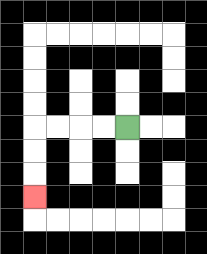{'start': '[5, 5]', 'end': '[1, 8]', 'path_directions': 'L,L,L,L,D,D,D', 'path_coordinates': '[[5, 5], [4, 5], [3, 5], [2, 5], [1, 5], [1, 6], [1, 7], [1, 8]]'}